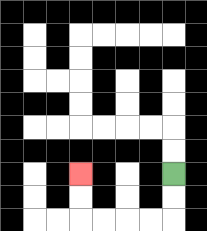{'start': '[7, 7]', 'end': '[3, 7]', 'path_directions': 'D,D,L,L,L,L,U,U', 'path_coordinates': '[[7, 7], [7, 8], [7, 9], [6, 9], [5, 9], [4, 9], [3, 9], [3, 8], [3, 7]]'}